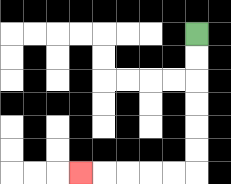{'start': '[8, 1]', 'end': '[3, 7]', 'path_directions': 'D,D,D,D,D,D,L,L,L,L,L', 'path_coordinates': '[[8, 1], [8, 2], [8, 3], [8, 4], [8, 5], [8, 6], [8, 7], [7, 7], [6, 7], [5, 7], [4, 7], [3, 7]]'}